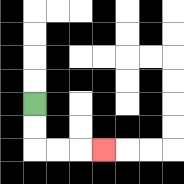{'start': '[1, 4]', 'end': '[4, 6]', 'path_directions': 'D,D,R,R,R', 'path_coordinates': '[[1, 4], [1, 5], [1, 6], [2, 6], [3, 6], [4, 6]]'}